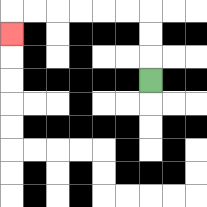{'start': '[6, 3]', 'end': '[0, 1]', 'path_directions': 'U,U,U,L,L,L,L,L,L,D', 'path_coordinates': '[[6, 3], [6, 2], [6, 1], [6, 0], [5, 0], [4, 0], [3, 0], [2, 0], [1, 0], [0, 0], [0, 1]]'}